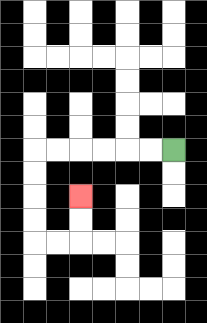{'start': '[7, 6]', 'end': '[3, 8]', 'path_directions': 'L,L,L,L,L,L,D,D,D,D,R,R,U,U', 'path_coordinates': '[[7, 6], [6, 6], [5, 6], [4, 6], [3, 6], [2, 6], [1, 6], [1, 7], [1, 8], [1, 9], [1, 10], [2, 10], [3, 10], [3, 9], [3, 8]]'}